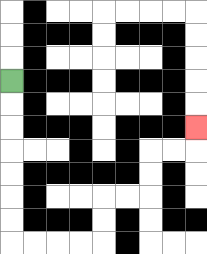{'start': '[0, 3]', 'end': '[8, 5]', 'path_directions': 'D,D,D,D,D,D,D,R,R,R,R,U,U,R,R,U,U,R,R,U', 'path_coordinates': '[[0, 3], [0, 4], [0, 5], [0, 6], [0, 7], [0, 8], [0, 9], [0, 10], [1, 10], [2, 10], [3, 10], [4, 10], [4, 9], [4, 8], [5, 8], [6, 8], [6, 7], [6, 6], [7, 6], [8, 6], [8, 5]]'}